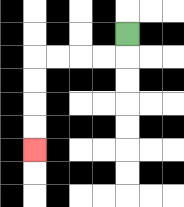{'start': '[5, 1]', 'end': '[1, 6]', 'path_directions': 'D,L,L,L,L,D,D,D,D', 'path_coordinates': '[[5, 1], [5, 2], [4, 2], [3, 2], [2, 2], [1, 2], [1, 3], [1, 4], [1, 5], [1, 6]]'}